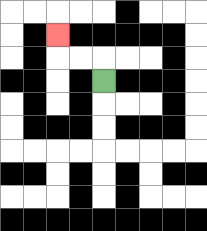{'start': '[4, 3]', 'end': '[2, 1]', 'path_directions': 'U,L,L,U', 'path_coordinates': '[[4, 3], [4, 2], [3, 2], [2, 2], [2, 1]]'}